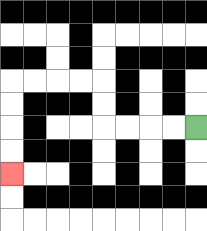{'start': '[8, 5]', 'end': '[0, 7]', 'path_directions': 'L,L,L,L,U,U,L,L,L,L,D,D,D,D', 'path_coordinates': '[[8, 5], [7, 5], [6, 5], [5, 5], [4, 5], [4, 4], [4, 3], [3, 3], [2, 3], [1, 3], [0, 3], [0, 4], [0, 5], [0, 6], [0, 7]]'}